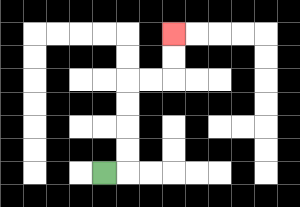{'start': '[4, 7]', 'end': '[7, 1]', 'path_directions': 'R,U,U,U,U,R,R,U,U', 'path_coordinates': '[[4, 7], [5, 7], [5, 6], [5, 5], [5, 4], [5, 3], [6, 3], [7, 3], [7, 2], [7, 1]]'}